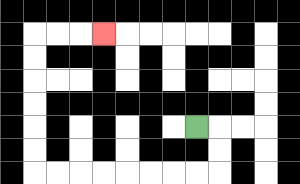{'start': '[8, 5]', 'end': '[4, 1]', 'path_directions': 'R,D,D,L,L,L,L,L,L,L,L,U,U,U,U,U,U,R,R,R', 'path_coordinates': '[[8, 5], [9, 5], [9, 6], [9, 7], [8, 7], [7, 7], [6, 7], [5, 7], [4, 7], [3, 7], [2, 7], [1, 7], [1, 6], [1, 5], [1, 4], [1, 3], [1, 2], [1, 1], [2, 1], [3, 1], [4, 1]]'}